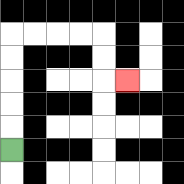{'start': '[0, 6]', 'end': '[5, 3]', 'path_directions': 'U,U,U,U,U,R,R,R,R,D,D,R', 'path_coordinates': '[[0, 6], [0, 5], [0, 4], [0, 3], [0, 2], [0, 1], [1, 1], [2, 1], [3, 1], [4, 1], [4, 2], [4, 3], [5, 3]]'}